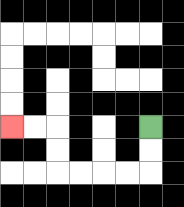{'start': '[6, 5]', 'end': '[0, 5]', 'path_directions': 'D,D,L,L,L,L,U,U,L,L', 'path_coordinates': '[[6, 5], [6, 6], [6, 7], [5, 7], [4, 7], [3, 7], [2, 7], [2, 6], [2, 5], [1, 5], [0, 5]]'}